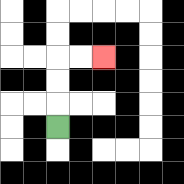{'start': '[2, 5]', 'end': '[4, 2]', 'path_directions': 'U,U,U,R,R', 'path_coordinates': '[[2, 5], [2, 4], [2, 3], [2, 2], [3, 2], [4, 2]]'}